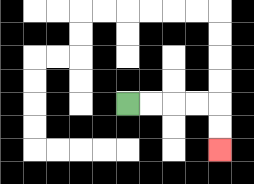{'start': '[5, 4]', 'end': '[9, 6]', 'path_directions': 'R,R,R,R,D,D', 'path_coordinates': '[[5, 4], [6, 4], [7, 4], [8, 4], [9, 4], [9, 5], [9, 6]]'}